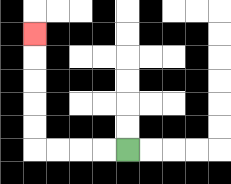{'start': '[5, 6]', 'end': '[1, 1]', 'path_directions': 'L,L,L,L,U,U,U,U,U', 'path_coordinates': '[[5, 6], [4, 6], [3, 6], [2, 6], [1, 6], [1, 5], [1, 4], [1, 3], [1, 2], [1, 1]]'}